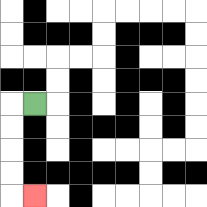{'start': '[1, 4]', 'end': '[1, 8]', 'path_directions': 'L,D,D,D,D,R', 'path_coordinates': '[[1, 4], [0, 4], [0, 5], [0, 6], [0, 7], [0, 8], [1, 8]]'}